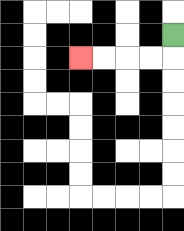{'start': '[7, 1]', 'end': '[3, 2]', 'path_directions': 'D,L,L,L,L', 'path_coordinates': '[[7, 1], [7, 2], [6, 2], [5, 2], [4, 2], [3, 2]]'}